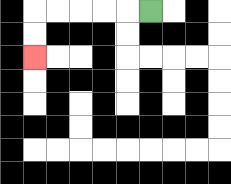{'start': '[6, 0]', 'end': '[1, 2]', 'path_directions': 'L,L,L,L,L,D,D', 'path_coordinates': '[[6, 0], [5, 0], [4, 0], [3, 0], [2, 0], [1, 0], [1, 1], [1, 2]]'}